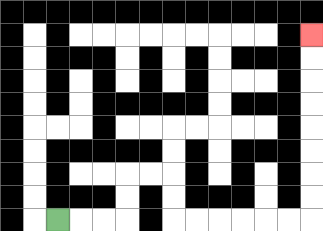{'start': '[2, 9]', 'end': '[13, 1]', 'path_directions': 'R,R,R,U,U,R,R,D,D,R,R,R,R,R,R,U,U,U,U,U,U,U,U', 'path_coordinates': '[[2, 9], [3, 9], [4, 9], [5, 9], [5, 8], [5, 7], [6, 7], [7, 7], [7, 8], [7, 9], [8, 9], [9, 9], [10, 9], [11, 9], [12, 9], [13, 9], [13, 8], [13, 7], [13, 6], [13, 5], [13, 4], [13, 3], [13, 2], [13, 1]]'}